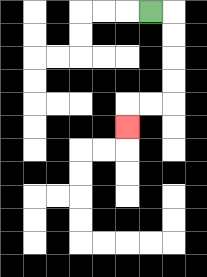{'start': '[6, 0]', 'end': '[5, 5]', 'path_directions': 'R,D,D,D,D,L,L,D', 'path_coordinates': '[[6, 0], [7, 0], [7, 1], [7, 2], [7, 3], [7, 4], [6, 4], [5, 4], [5, 5]]'}